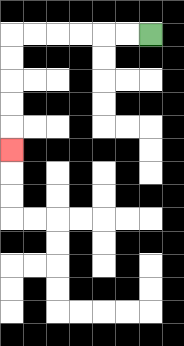{'start': '[6, 1]', 'end': '[0, 6]', 'path_directions': 'L,L,L,L,L,L,D,D,D,D,D', 'path_coordinates': '[[6, 1], [5, 1], [4, 1], [3, 1], [2, 1], [1, 1], [0, 1], [0, 2], [0, 3], [0, 4], [0, 5], [0, 6]]'}